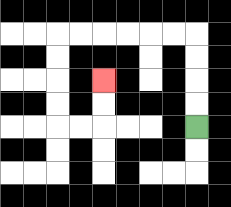{'start': '[8, 5]', 'end': '[4, 3]', 'path_directions': 'U,U,U,U,L,L,L,L,L,L,D,D,D,D,R,R,U,U', 'path_coordinates': '[[8, 5], [8, 4], [8, 3], [8, 2], [8, 1], [7, 1], [6, 1], [5, 1], [4, 1], [3, 1], [2, 1], [2, 2], [2, 3], [2, 4], [2, 5], [3, 5], [4, 5], [4, 4], [4, 3]]'}